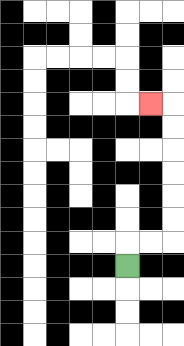{'start': '[5, 11]', 'end': '[6, 4]', 'path_directions': 'U,R,R,U,U,U,U,U,U,L', 'path_coordinates': '[[5, 11], [5, 10], [6, 10], [7, 10], [7, 9], [7, 8], [7, 7], [7, 6], [7, 5], [7, 4], [6, 4]]'}